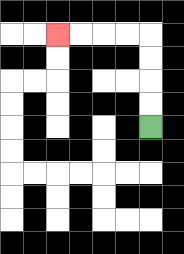{'start': '[6, 5]', 'end': '[2, 1]', 'path_directions': 'U,U,U,U,L,L,L,L', 'path_coordinates': '[[6, 5], [6, 4], [6, 3], [6, 2], [6, 1], [5, 1], [4, 1], [3, 1], [2, 1]]'}